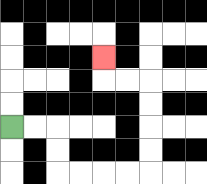{'start': '[0, 5]', 'end': '[4, 2]', 'path_directions': 'R,R,D,D,R,R,R,R,U,U,U,U,L,L,U', 'path_coordinates': '[[0, 5], [1, 5], [2, 5], [2, 6], [2, 7], [3, 7], [4, 7], [5, 7], [6, 7], [6, 6], [6, 5], [6, 4], [6, 3], [5, 3], [4, 3], [4, 2]]'}